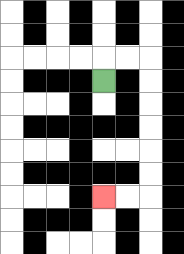{'start': '[4, 3]', 'end': '[4, 8]', 'path_directions': 'U,R,R,D,D,D,D,D,D,L,L', 'path_coordinates': '[[4, 3], [4, 2], [5, 2], [6, 2], [6, 3], [6, 4], [6, 5], [6, 6], [6, 7], [6, 8], [5, 8], [4, 8]]'}